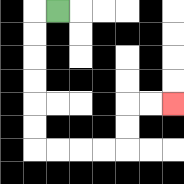{'start': '[2, 0]', 'end': '[7, 4]', 'path_directions': 'L,D,D,D,D,D,D,R,R,R,R,U,U,R,R', 'path_coordinates': '[[2, 0], [1, 0], [1, 1], [1, 2], [1, 3], [1, 4], [1, 5], [1, 6], [2, 6], [3, 6], [4, 6], [5, 6], [5, 5], [5, 4], [6, 4], [7, 4]]'}